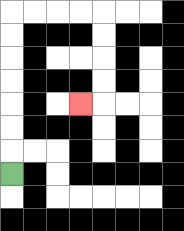{'start': '[0, 7]', 'end': '[3, 4]', 'path_directions': 'U,U,U,U,U,U,U,R,R,R,R,D,D,D,D,L', 'path_coordinates': '[[0, 7], [0, 6], [0, 5], [0, 4], [0, 3], [0, 2], [0, 1], [0, 0], [1, 0], [2, 0], [3, 0], [4, 0], [4, 1], [4, 2], [4, 3], [4, 4], [3, 4]]'}